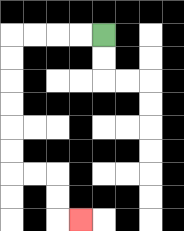{'start': '[4, 1]', 'end': '[3, 9]', 'path_directions': 'L,L,L,L,D,D,D,D,D,D,R,R,D,D,R', 'path_coordinates': '[[4, 1], [3, 1], [2, 1], [1, 1], [0, 1], [0, 2], [0, 3], [0, 4], [0, 5], [0, 6], [0, 7], [1, 7], [2, 7], [2, 8], [2, 9], [3, 9]]'}